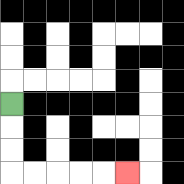{'start': '[0, 4]', 'end': '[5, 7]', 'path_directions': 'D,D,D,R,R,R,R,R', 'path_coordinates': '[[0, 4], [0, 5], [0, 6], [0, 7], [1, 7], [2, 7], [3, 7], [4, 7], [5, 7]]'}